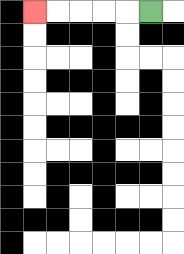{'start': '[6, 0]', 'end': '[1, 0]', 'path_directions': 'L,L,L,L,L', 'path_coordinates': '[[6, 0], [5, 0], [4, 0], [3, 0], [2, 0], [1, 0]]'}